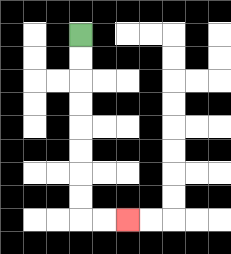{'start': '[3, 1]', 'end': '[5, 9]', 'path_directions': 'D,D,D,D,D,D,D,D,R,R', 'path_coordinates': '[[3, 1], [3, 2], [3, 3], [3, 4], [3, 5], [3, 6], [3, 7], [3, 8], [3, 9], [4, 9], [5, 9]]'}